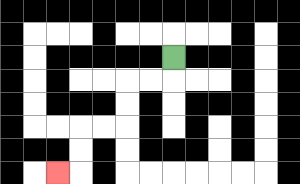{'start': '[7, 2]', 'end': '[2, 7]', 'path_directions': 'D,L,L,D,D,L,L,D,D,L', 'path_coordinates': '[[7, 2], [7, 3], [6, 3], [5, 3], [5, 4], [5, 5], [4, 5], [3, 5], [3, 6], [3, 7], [2, 7]]'}